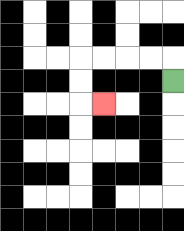{'start': '[7, 3]', 'end': '[4, 4]', 'path_directions': 'U,L,L,L,L,D,D,R', 'path_coordinates': '[[7, 3], [7, 2], [6, 2], [5, 2], [4, 2], [3, 2], [3, 3], [3, 4], [4, 4]]'}